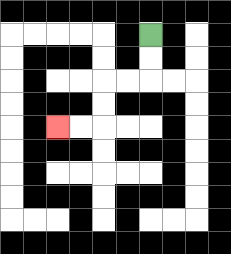{'start': '[6, 1]', 'end': '[2, 5]', 'path_directions': 'D,D,L,L,D,D,L,L', 'path_coordinates': '[[6, 1], [6, 2], [6, 3], [5, 3], [4, 3], [4, 4], [4, 5], [3, 5], [2, 5]]'}